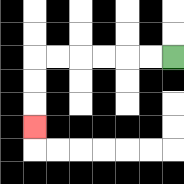{'start': '[7, 2]', 'end': '[1, 5]', 'path_directions': 'L,L,L,L,L,L,D,D,D', 'path_coordinates': '[[7, 2], [6, 2], [5, 2], [4, 2], [3, 2], [2, 2], [1, 2], [1, 3], [1, 4], [1, 5]]'}